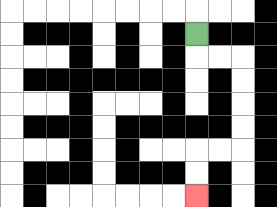{'start': '[8, 1]', 'end': '[8, 8]', 'path_directions': 'D,R,R,D,D,D,D,L,L,D,D', 'path_coordinates': '[[8, 1], [8, 2], [9, 2], [10, 2], [10, 3], [10, 4], [10, 5], [10, 6], [9, 6], [8, 6], [8, 7], [8, 8]]'}